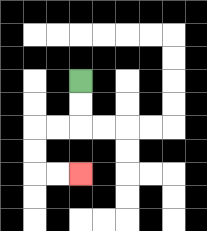{'start': '[3, 3]', 'end': '[3, 7]', 'path_directions': 'D,D,L,L,D,D,R,R', 'path_coordinates': '[[3, 3], [3, 4], [3, 5], [2, 5], [1, 5], [1, 6], [1, 7], [2, 7], [3, 7]]'}